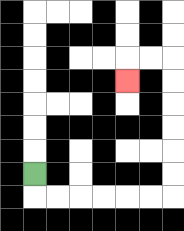{'start': '[1, 7]', 'end': '[5, 3]', 'path_directions': 'D,R,R,R,R,R,R,U,U,U,U,U,U,L,L,D', 'path_coordinates': '[[1, 7], [1, 8], [2, 8], [3, 8], [4, 8], [5, 8], [6, 8], [7, 8], [7, 7], [7, 6], [7, 5], [7, 4], [7, 3], [7, 2], [6, 2], [5, 2], [5, 3]]'}